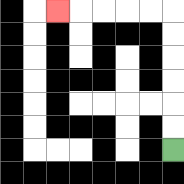{'start': '[7, 6]', 'end': '[2, 0]', 'path_directions': 'U,U,U,U,U,U,L,L,L,L,L', 'path_coordinates': '[[7, 6], [7, 5], [7, 4], [7, 3], [7, 2], [7, 1], [7, 0], [6, 0], [5, 0], [4, 0], [3, 0], [2, 0]]'}